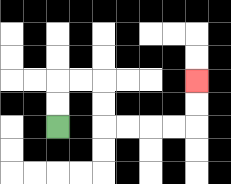{'start': '[2, 5]', 'end': '[8, 3]', 'path_directions': 'U,U,R,R,D,D,R,R,R,R,U,U', 'path_coordinates': '[[2, 5], [2, 4], [2, 3], [3, 3], [4, 3], [4, 4], [4, 5], [5, 5], [6, 5], [7, 5], [8, 5], [8, 4], [8, 3]]'}